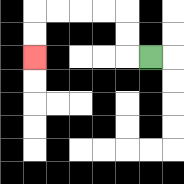{'start': '[6, 2]', 'end': '[1, 2]', 'path_directions': 'L,U,U,L,L,L,L,D,D', 'path_coordinates': '[[6, 2], [5, 2], [5, 1], [5, 0], [4, 0], [3, 0], [2, 0], [1, 0], [1, 1], [1, 2]]'}